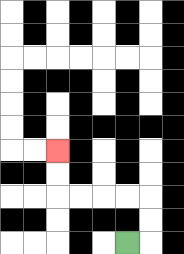{'start': '[5, 10]', 'end': '[2, 6]', 'path_directions': 'R,U,U,L,L,L,L,U,U', 'path_coordinates': '[[5, 10], [6, 10], [6, 9], [6, 8], [5, 8], [4, 8], [3, 8], [2, 8], [2, 7], [2, 6]]'}